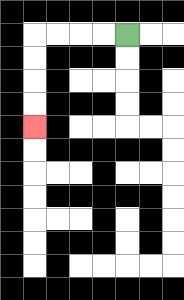{'start': '[5, 1]', 'end': '[1, 5]', 'path_directions': 'L,L,L,L,D,D,D,D', 'path_coordinates': '[[5, 1], [4, 1], [3, 1], [2, 1], [1, 1], [1, 2], [1, 3], [1, 4], [1, 5]]'}